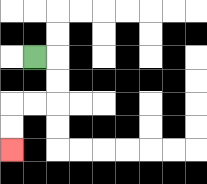{'start': '[1, 2]', 'end': '[0, 6]', 'path_directions': 'R,D,D,L,L,D,D', 'path_coordinates': '[[1, 2], [2, 2], [2, 3], [2, 4], [1, 4], [0, 4], [0, 5], [0, 6]]'}